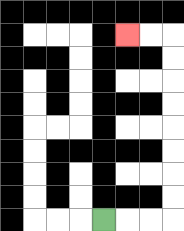{'start': '[4, 9]', 'end': '[5, 1]', 'path_directions': 'R,R,R,U,U,U,U,U,U,U,U,L,L', 'path_coordinates': '[[4, 9], [5, 9], [6, 9], [7, 9], [7, 8], [7, 7], [7, 6], [7, 5], [7, 4], [7, 3], [7, 2], [7, 1], [6, 1], [5, 1]]'}